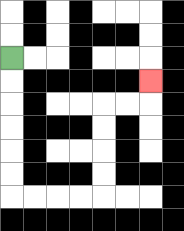{'start': '[0, 2]', 'end': '[6, 3]', 'path_directions': 'D,D,D,D,D,D,R,R,R,R,U,U,U,U,R,R,U', 'path_coordinates': '[[0, 2], [0, 3], [0, 4], [0, 5], [0, 6], [0, 7], [0, 8], [1, 8], [2, 8], [3, 8], [4, 8], [4, 7], [4, 6], [4, 5], [4, 4], [5, 4], [6, 4], [6, 3]]'}